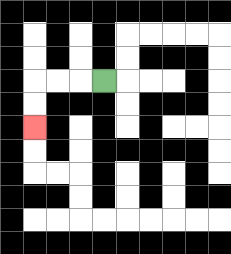{'start': '[4, 3]', 'end': '[1, 5]', 'path_directions': 'L,L,L,D,D', 'path_coordinates': '[[4, 3], [3, 3], [2, 3], [1, 3], [1, 4], [1, 5]]'}